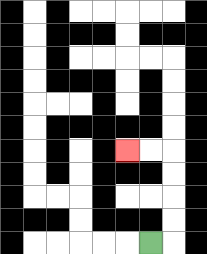{'start': '[6, 10]', 'end': '[5, 6]', 'path_directions': 'R,U,U,U,U,L,L', 'path_coordinates': '[[6, 10], [7, 10], [7, 9], [7, 8], [7, 7], [7, 6], [6, 6], [5, 6]]'}